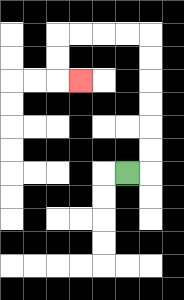{'start': '[5, 7]', 'end': '[3, 3]', 'path_directions': 'R,U,U,U,U,U,U,L,L,L,L,D,D,R', 'path_coordinates': '[[5, 7], [6, 7], [6, 6], [6, 5], [6, 4], [6, 3], [6, 2], [6, 1], [5, 1], [4, 1], [3, 1], [2, 1], [2, 2], [2, 3], [3, 3]]'}